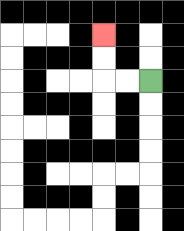{'start': '[6, 3]', 'end': '[4, 1]', 'path_directions': 'L,L,U,U', 'path_coordinates': '[[6, 3], [5, 3], [4, 3], [4, 2], [4, 1]]'}